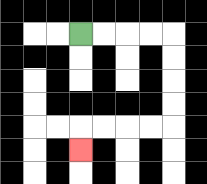{'start': '[3, 1]', 'end': '[3, 6]', 'path_directions': 'R,R,R,R,D,D,D,D,L,L,L,L,D', 'path_coordinates': '[[3, 1], [4, 1], [5, 1], [6, 1], [7, 1], [7, 2], [7, 3], [7, 4], [7, 5], [6, 5], [5, 5], [4, 5], [3, 5], [3, 6]]'}